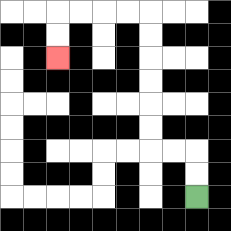{'start': '[8, 8]', 'end': '[2, 2]', 'path_directions': 'U,U,L,L,U,U,U,U,U,U,L,L,L,L,D,D', 'path_coordinates': '[[8, 8], [8, 7], [8, 6], [7, 6], [6, 6], [6, 5], [6, 4], [6, 3], [6, 2], [6, 1], [6, 0], [5, 0], [4, 0], [3, 0], [2, 0], [2, 1], [2, 2]]'}